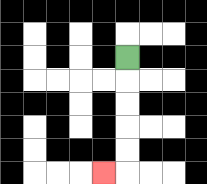{'start': '[5, 2]', 'end': '[4, 7]', 'path_directions': 'D,D,D,D,D,L', 'path_coordinates': '[[5, 2], [5, 3], [5, 4], [5, 5], [5, 6], [5, 7], [4, 7]]'}